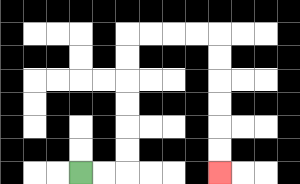{'start': '[3, 7]', 'end': '[9, 7]', 'path_directions': 'R,R,U,U,U,U,U,U,R,R,R,R,D,D,D,D,D,D', 'path_coordinates': '[[3, 7], [4, 7], [5, 7], [5, 6], [5, 5], [5, 4], [5, 3], [5, 2], [5, 1], [6, 1], [7, 1], [8, 1], [9, 1], [9, 2], [9, 3], [9, 4], [9, 5], [9, 6], [9, 7]]'}